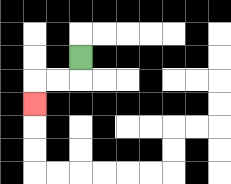{'start': '[3, 2]', 'end': '[1, 4]', 'path_directions': 'D,L,L,D', 'path_coordinates': '[[3, 2], [3, 3], [2, 3], [1, 3], [1, 4]]'}